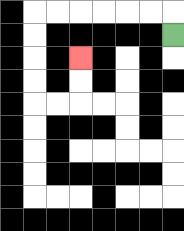{'start': '[7, 1]', 'end': '[3, 2]', 'path_directions': 'U,L,L,L,L,L,L,D,D,D,D,R,R,U,U', 'path_coordinates': '[[7, 1], [7, 0], [6, 0], [5, 0], [4, 0], [3, 0], [2, 0], [1, 0], [1, 1], [1, 2], [1, 3], [1, 4], [2, 4], [3, 4], [3, 3], [3, 2]]'}